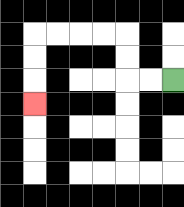{'start': '[7, 3]', 'end': '[1, 4]', 'path_directions': 'L,L,U,U,L,L,L,L,D,D,D', 'path_coordinates': '[[7, 3], [6, 3], [5, 3], [5, 2], [5, 1], [4, 1], [3, 1], [2, 1], [1, 1], [1, 2], [1, 3], [1, 4]]'}